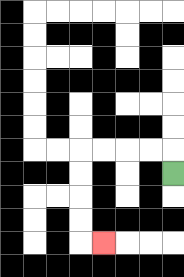{'start': '[7, 7]', 'end': '[4, 10]', 'path_directions': 'U,L,L,L,L,D,D,D,D,R', 'path_coordinates': '[[7, 7], [7, 6], [6, 6], [5, 6], [4, 6], [3, 6], [3, 7], [3, 8], [3, 9], [3, 10], [4, 10]]'}